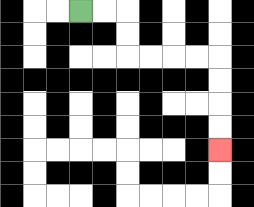{'start': '[3, 0]', 'end': '[9, 6]', 'path_directions': 'R,R,D,D,R,R,R,R,D,D,D,D', 'path_coordinates': '[[3, 0], [4, 0], [5, 0], [5, 1], [5, 2], [6, 2], [7, 2], [8, 2], [9, 2], [9, 3], [9, 4], [9, 5], [9, 6]]'}